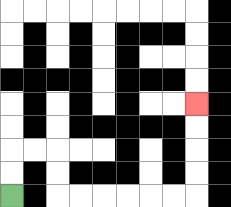{'start': '[0, 8]', 'end': '[8, 4]', 'path_directions': 'U,U,R,R,D,D,R,R,R,R,R,R,U,U,U,U', 'path_coordinates': '[[0, 8], [0, 7], [0, 6], [1, 6], [2, 6], [2, 7], [2, 8], [3, 8], [4, 8], [5, 8], [6, 8], [7, 8], [8, 8], [8, 7], [8, 6], [8, 5], [8, 4]]'}